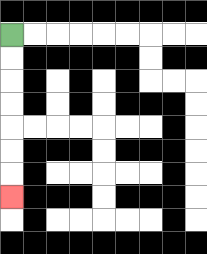{'start': '[0, 1]', 'end': '[0, 8]', 'path_directions': 'D,D,D,D,D,D,D', 'path_coordinates': '[[0, 1], [0, 2], [0, 3], [0, 4], [0, 5], [0, 6], [0, 7], [0, 8]]'}